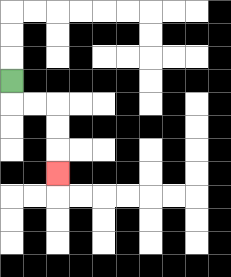{'start': '[0, 3]', 'end': '[2, 7]', 'path_directions': 'D,R,R,D,D,D', 'path_coordinates': '[[0, 3], [0, 4], [1, 4], [2, 4], [2, 5], [2, 6], [2, 7]]'}